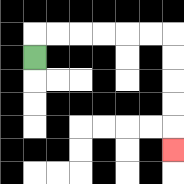{'start': '[1, 2]', 'end': '[7, 6]', 'path_directions': 'U,R,R,R,R,R,R,D,D,D,D,D', 'path_coordinates': '[[1, 2], [1, 1], [2, 1], [3, 1], [4, 1], [5, 1], [6, 1], [7, 1], [7, 2], [7, 3], [7, 4], [7, 5], [7, 6]]'}